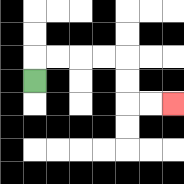{'start': '[1, 3]', 'end': '[7, 4]', 'path_directions': 'U,R,R,R,R,D,D,R,R', 'path_coordinates': '[[1, 3], [1, 2], [2, 2], [3, 2], [4, 2], [5, 2], [5, 3], [5, 4], [6, 4], [7, 4]]'}